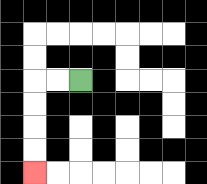{'start': '[3, 3]', 'end': '[1, 7]', 'path_directions': 'L,L,D,D,D,D', 'path_coordinates': '[[3, 3], [2, 3], [1, 3], [1, 4], [1, 5], [1, 6], [1, 7]]'}